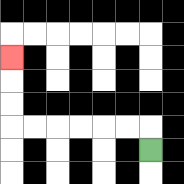{'start': '[6, 6]', 'end': '[0, 2]', 'path_directions': 'U,L,L,L,L,L,L,U,U,U', 'path_coordinates': '[[6, 6], [6, 5], [5, 5], [4, 5], [3, 5], [2, 5], [1, 5], [0, 5], [0, 4], [0, 3], [0, 2]]'}